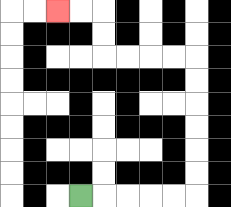{'start': '[3, 8]', 'end': '[2, 0]', 'path_directions': 'R,R,R,R,R,U,U,U,U,U,U,L,L,L,L,U,U,L,L', 'path_coordinates': '[[3, 8], [4, 8], [5, 8], [6, 8], [7, 8], [8, 8], [8, 7], [8, 6], [8, 5], [8, 4], [8, 3], [8, 2], [7, 2], [6, 2], [5, 2], [4, 2], [4, 1], [4, 0], [3, 0], [2, 0]]'}